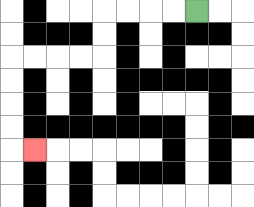{'start': '[8, 0]', 'end': '[1, 6]', 'path_directions': 'L,L,L,L,D,D,L,L,L,L,D,D,D,D,R', 'path_coordinates': '[[8, 0], [7, 0], [6, 0], [5, 0], [4, 0], [4, 1], [4, 2], [3, 2], [2, 2], [1, 2], [0, 2], [0, 3], [0, 4], [0, 5], [0, 6], [1, 6]]'}